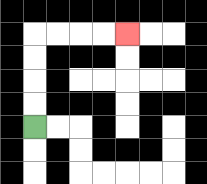{'start': '[1, 5]', 'end': '[5, 1]', 'path_directions': 'U,U,U,U,R,R,R,R', 'path_coordinates': '[[1, 5], [1, 4], [1, 3], [1, 2], [1, 1], [2, 1], [3, 1], [4, 1], [5, 1]]'}